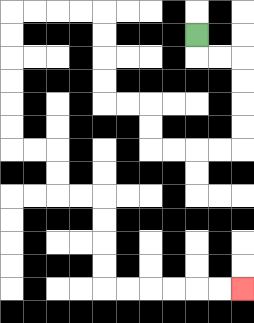{'start': '[8, 1]', 'end': '[10, 12]', 'path_directions': 'D,R,R,D,D,D,D,L,L,L,L,U,U,L,L,U,U,U,U,L,L,L,L,D,D,D,D,D,D,R,R,D,D,R,R,D,D,D,D,R,R,R,R,R,R', 'path_coordinates': '[[8, 1], [8, 2], [9, 2], [10, 2], [10, 3], [10, 4], [10, 5], [10, 6], [9, 6], [8, 6], [7, 6], [6, 6], [6, 5], [6, 4], [5, 4], [4, 4], [4, 3], [4, 2], [4, 1], [4, 0], [3, 0], [2, 0], [1, 0], [0, 0], [0, 1], [0, 2], [0, 3], [0, 4], [0, 5], [0, 6], [1, 6], [2, 6], [2, 7], [2, 8], [3, 8], [4, 8], [4, 9], [4, 10], [4, 11], [4, 12], [5, 12], [6, 12], [7, 12], [8, 12], [9, 12], [10, 12]]'}